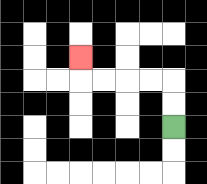{'start': '[7, 5]', 'end': '[3, 2]', 'path_directions': 'U,U,L,L,L,L,U', 'path_coordinates': '[[7, 5], [7, 4], [7, 3], [6, 3], [5, 3], [4, 3], [3, 3], [3, 2]]'}